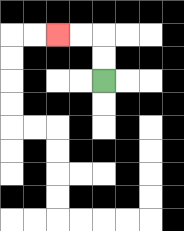{'start': '[4, 3]', 'end': '[2, 1]', 'path_directions': 'U,U,L,L', 'path_coordinates': '[[4, 3], [4, 2], [4, 1], [3, 1], [2, 1]]'}